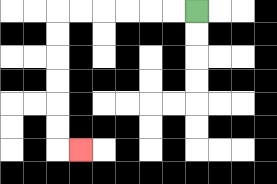{'start': '[8, 0]', 'end': '[3, 6]', 'path_directions': 'L,L,L,L,L,L,D,D,D,D,D,D,R', 'path_coordinates': '[[8, 0], [7, 0], [6, 0], [5, 0], [4, 0], [3, 0], [2, 0], [2, 1], [2, 2], [2, 3], [2, 4], [2, 5], [2, 6], [3, 6]]'}